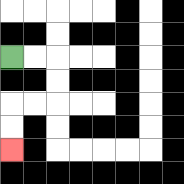{'start': '[0, 2]', 'end': '[0, 6]', 'path_directions': 'R,R,D,D,L,L,D,D', 'path_coordinates': '[[0, 2], [1, 2], [2, 2], [2, 3], [2, 4], [1, 4], [0, 4], [0, 5], [0, 6]]'}